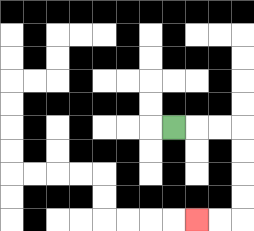{'start': '[7, 5]', 'end': '[8, 9]', 'path_directions': 'R,R,R,D,D,D,D,L,L', 'path_coordinates': '[[7, 5], [8, 5], [9, 5], [10, 5], [10, 6], [10, 7], [10, 8], [10, 9], [9, 9], [8, 9]]'}